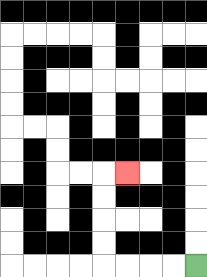{'start': '[8, 11]', 'end': '[5, 7]', 'path_directions': 'L,L,L,L,U,U,U,U,R', 'path_coordinates': '[[8, 11], [7, 11], [6, 11], [5, 11], [4, 11], [4, 10], [4, 9], [4, 8], [4, 7], [5, 7]]'}